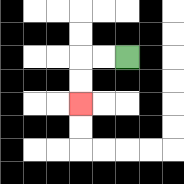{'start': '[5, 2]', 'end': '[3, 4]', 'path_directions': 'L,L,D,D', 'path_coordinates': '[[5, 2], [4, 2], [3, 2], [3, 3], [3, 4]]'}